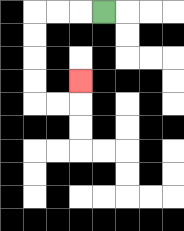{'start': '[4, 0]', 'end': '[3, 3]', 'path_directions': 'L,L,L,D,D,D,D,R,R,U', 'path_coordinates': '[[4, 0], [3, 0], [2, 0], [1, 0], [1, 1], [1, 2], [1, 3], [1, 4], [2, 4], [3, 4], [3, 3]]'}